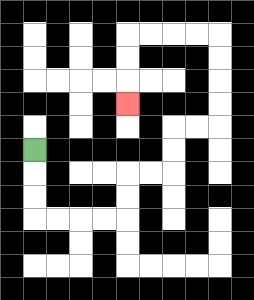{'start': '[1, 6]', 'end': '[5, 4]', 'path_directions': 'D,D,D,R,R,R,R,U,U,R,R,U,U,R,R,U,U,U,U,L,L,L,L,D,D,D', 'path_coordinates': '[[1, 6], [1, 7], [1, 8], [1, 9], [2, 9], [3, 9], [4, 9], [5, 9], [5, 8], [5, 7], [6, 7], [7, 7], [7, 6], [7, 5], [8, 5], [9, 5], [9, 4], [9, 3], [9, 2], [9, 1], [8, 1], [7, 1], [6, 1], [5, 1], [5, 2], [5, 3], [5, 4]]'}